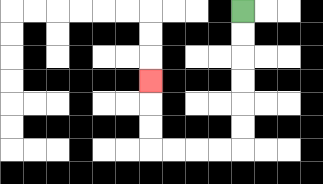{'start': '[10, 0]', 'end': '[6, 3]', 'path_directions': 'D,D,D,D,D,D,L,L,L,L,U,U,U', 'path_coordinates': '[[10, 0], [10, 1], [10, 2], [10, 3], [10, 4], [10, 5], [10, 6], [9, 6], [8, 6], [7, 6], [6, 6], [6, 5], [6, 4], [6, 3]]'}